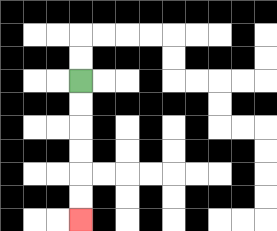{'start': '[3, 3]', 'end': '[3, 9]', 'path_directions': 'D,D,D,D,D,D', 'path_coordinates': '[[3, 3], [3, 4], [3, 5], [3, 6], [3, 7], [3, 8], [3, 9]]'}